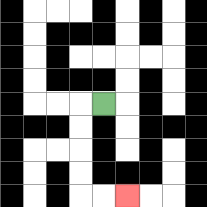{'start': '[4, 4]', 'end': '[5, 8]', 'path_directions': 'L,D,D,D,D,R,R', 'path_coordinates': '[[4, 4], [3, 4], [3, 5], [3, 6], [3, 7], [3, 8], [4, 8], [5, 8]]'}